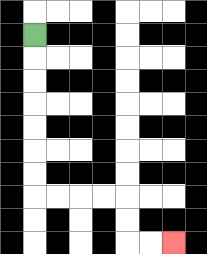{'start': '[1, 1]', 'end': '[7, 10]', 'path_directions': 'D,D,D,D,D,D,D,R,R,R,R,D,D,R,R', 'path_coordinates': '[[1, 1], [1, 2], [1, 3], [1, 4], [1, 5], [1, 6], [1, 7], [1, 8], [2, 8], [3, 8], [4, 8], [5, 8], [5, 9], [5, 10], [6, 10], [7, 10]]'}